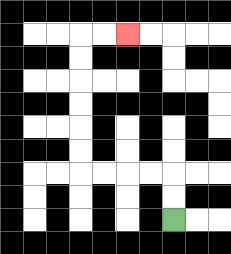{'start': '[7, 9]', 'end': '[5, 1]', 'path_directions': 'U,U,L,L,L,L,U,U,U,U,U,U,R,R', 'path_coordinates': '[[7, 9], [7, 8], [7, 7], [6, 7], [5, 7], [4, 7], [3, 7], [3, 6], [3, 5], [3, 4], [3, 3], [3, 2], [3, 1], [4, 1], [5, 1]]'}